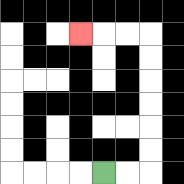{'start': '[4, 7]', 'end': '[3, 1]', 'path_directions': 'R,R,U,U,U,U,U,U,L,L,L', 'path_coordinates': '[[4, 7], [5, 7], [6, 7], [6, 6], [6, 5], [6, 4], [6, 3], [6, 2], [6, 1], [5, 1], [4, 1], [3, 1]]'}